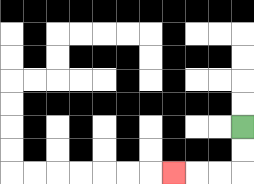{'start': '[10, 5]', 'end': '[7, 7]', 'path_directions': 'D,D,L,L,L', 'path_coordinates': '[[10, 5], [10, 6], [10, 7], [9, 7], [8, 7], [7, 7]]'}